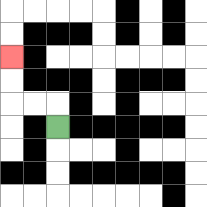{'start': '[2, 5]', 'end': '[0, 2]', 'path_directions': 'U,L,L,U,U', 'path_coordinates': '[[2, 5], [2, 4], [1, 4], [0, 4], [0, 3], [0, 2]]'}